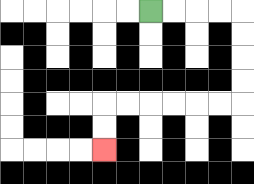{'start': '[6, 0]', 'end': '[4, 6]', 'path_directions': 'R,R,R,R,D,D,D,D,L,L,L,L,L,L,D,D', 'path_coordinates': '[[6, 0], [7, 0], [8, 0], [9, 0], [10, 0], [10, 1], [10, 2], [10, 3], [10, 4], [9, 4], [8, 4], [7, 4], [6, 4], [5, 4], [4, 4], [4, 5], [4, 6]]'}